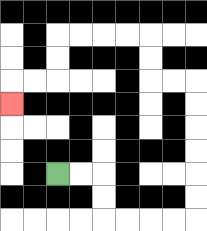{'start': '[2, 7]', 'end': '[0, 4]', 'path_directions': 'R,R,D,D,R,R,R,R,U,U,U,U,U,U,L,L,U,U,L,L,L,L,D,D,L,L,D', 'path_coordinates': '[[2, 7], [3, 7], [4, 7], [4, 8], [4, 9], [5, 9], [6, 9], [7, 9], [8, 9], [8, 8], [8, 7], [8, 6], [8, 5], [8, 4], [8, 3], [7, 3], [6, 3], [6, 2], [6, 1], [5, 1], [4, 1], [3, 1], [2, 1], [2, 2], [2, 3], [1, 3], [0, 3], [0, 4]]'}